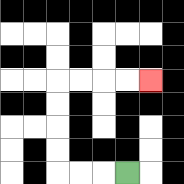{'start': '[5, 7]', 'end': '[6, 3]', 'path_directions': 'L,L,L,U,U,U,U,R,R,R,R', 'path_coordinates': '[[5, 7], [4, 7], [3, 7], [2, 7], [2, 6], [2, 5], [2, 4], [2, 3], [3, 3], [4, 3], [5, 3], [6, 3]]'}